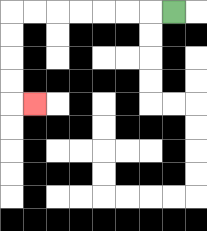{'start': '[7, 0]', 'end': '[1, 4]', 'path_directions': 'L,L,L,L,L,L,L,D,D,D,D,R', 'path_coordinates': '[[7, 0], [6, 0], [5, 0], [4, 0], [3, 0], [2, 0], [1, 0], [0, 0], [0, 1], [0, 2], [0, 3], [0, 4], [1, 4]]'}